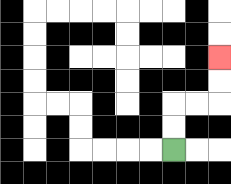{'start': '[7, 6]', 'end': '[9, 2]', 'path_directions': 'U,U,R,R,U,U', 'path_coordinates': '[[7, 6], [7, 5], [7, 4], [8, 4], [9, 4], [9, 3], [9, 2]]'}